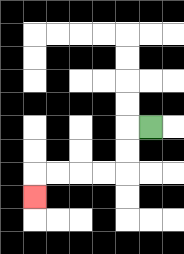{'start': '[6, 5]', 'end': '[1, 8]', 'path_directions': 'L,D,D,L,L,L,L,D', 'path_coordinates': '[[6, 5], [5, 5], [5, 6], [5, 7], [4, 7], [3, 7], [2, 7], [1, 7], [1, 8]]'}